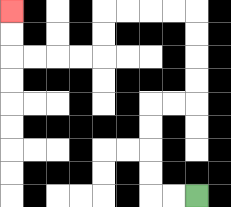{'start': '[8, 8]', 'end': '[0, 0]', 'path_directions': 'L,L,U,U,U,U,R,R,U,U,U,U,L,L,L,L,D,D,L,L,L,L,U,U', 'path_coordinates': '[[8, 8], [7, 8], [6, 8], [6, 7], [6, 6], [6, 5], [6, 4], [7, 4], [8, 4], [8, 3], [8, 2], [8, 1], [8, 0], [7, 0], [6, 0], [5, 0], [4, 0], [4, 1], [4, 2], [3, 2], [2, 2], [1, 2], [0, 2], [0, 1], [0, 0]]'}